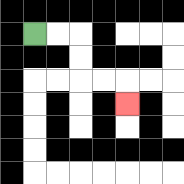{'start': '[1, 1]', 'end': '[5, 4]', 'path_directions': 'R,R,D,D,R,R,D', 'path_coordinates': '[[1, 1], [2, 1], [3, 1], [3, 2], [3, 3], [4, 3], [5, 3], [5, 4]]'}